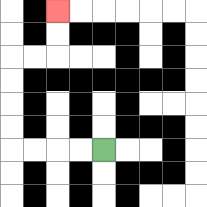{'start': '[4, 6]', 'end': '[2, 0]', 'path_directions': 'L,L,L,L,U,U,U,U,R,R,U,U', 'path_coordinates': '[[4, 6], [3, 6], [2, 6], [1, 6], [0, 6], [0, 5], [0, 4], [0, 3], [0, 2], [1, 2], [2, 2], [2, 1], [2, 0]]'}